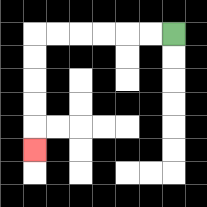{'start': '[7, 1]', 'end': '[1, 6]', 'path_directions': 'L,L,L,L,L,L,D,D,D,D,D', 'path_coordinates': '[[7, 1], [6, 1], [5, 1], [4, 1], [3, 1], [2, 1], [1, 1], [1, 2], [1, 3], [1, 4], [1, 5], [1, 6]]'}